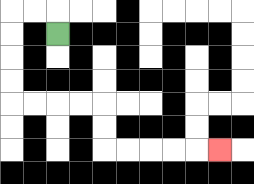{'start': '[2, 1]', 'end': '[9, 6]', 'path_directions': 'U,L,L,D,D,D,D,R,R,R,R,D,D,R,R,R,R,R', 'path_coordinates': '[[2, 1], [2, 0], [1, 0], [0, 0], [0, 1], [0, 2], [0, 3], [0, 4], [1, 4], [2, 4], [3, 4], [4, 4], [4, 5], [4, 6], [5, 6], [6, 6], [7, 6], [8, 6], [9, 6]]'}